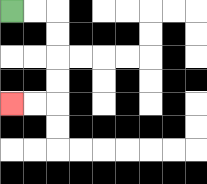{'start': '[0, 0]', 'end': '[0, 4]', 'path_directions': 'R,R,D,D,D,D,L,L', 'path_coordinates': '[[0, 0], [1, 0], [2, 0], [2, 1], [2, 2], [2, 3], [2, 4], [1, 4], [0, 4]]'}